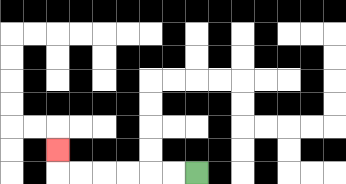{'start': '[8, 7]', 'end': '[2, 6]', 'path_directions': 'L,L,L,L,L,L,U', 'path_coordinates': '[[8, 7], [7, 7], [6, 7], [5, 7], [4, 7], [3, 7], [2, 7], [2, 6]]'}